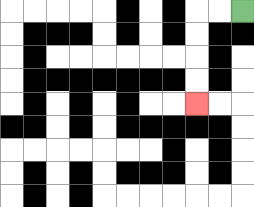{'start': '[10, 0]', 'end': '[8, 4]', 'path_directions': 'L,L,D,D,D,D', 'path_coordinates': '[[10, 0], [9, 0], [8, 0], [8, 1], [8, 2], [8, 3], [8, 4]]'}